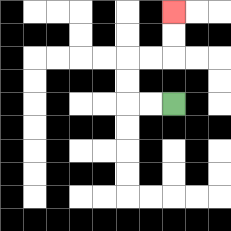{'start': '[7, 4]', 'end': '[7, 0]', 'path_directions': 'L,L,U,U,R,R,U,U', 'path_coordinates': '[[7, 4], [6, 4], [5, 4], [5, 3], [5, 2], [6, 2], [7, 2], [7, 1], [7, 0]]'}